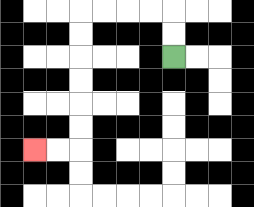{'start': '[7, 2]', 'end': '[1, 6]', 'path_directions': 'U,U,L,L,L,L,D,D,D,D,D,D,L,L', 'path_coordinates': '[[7, 2], [7, 1], [7, 0], [6, 0], [5, 0], [4, 0], [3, 0], [3, 1], [3, 2], [3, 3], [3, 4], [3, 5], [3, 6], [2, 6], [1, 6]]'}